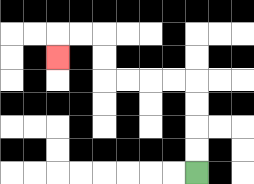{'start': '[8, 7]', 'end': '[2, 2]', 'path_directions': 'U,U,U,U,L,L,L,L,U,U,L,L,D', 'path_coordinates': '[[8, 7], [8, 6], [8, 5], [8, 4], [8, 3], [7, 3], [6, 3], [5, 3], [4, 3], [4, 2], [4, 1], [3, 1], [2, 1], [2, 2]]'}